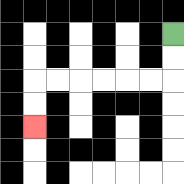{'start': '[7, 1]', 'end': '[1, 5]', 'path_directions': 'D,D,L,L,L,L,L,L,D,D', 'path_coordinates': '[[7, 1], [7, 2], [7, 3], [6, 3], [5, 3], [4, 3], [3, 3], [2, 3], [1, 3], [1, 4], [1, 5]]'}